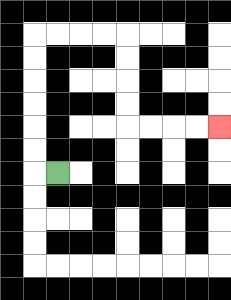{'start': '[2, 7]', 'end': '[9, 5]', 'path_directions': 'L,U,U,U,U,U,U,R,R,R,R,D,D,D,D,R,R,R,R', 'path_coordinates': '[[2, 7], [1, 7], [1, 6], [1, 5], [1, 4], [1, 3], [1, 2], [1, 1], [2, 1], [3, 1], [4, 1], [5, 1], [5, 2], [5, 3], [5, 4], [5, 5], [6, 5], [7, 5], [8, 5], [9, 5]]'}